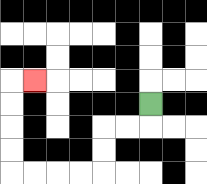{'start': '[6, 4]', 'end': '[1, 3]', 'path_directions': 'D,L,L,D,D,L,L,L,L,U,U,U,U,R', 'path_coordinates': '[[6, 4], [6, 5], [5, 5], [4, 5], [4, 6], [4, 7], [3, 7], [2, 7], [1, 7], [0, 7], [0, 6], [0, 5], [0, 4], [0, 3], [1, 3]]'}